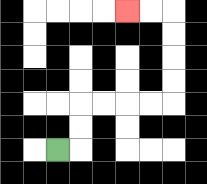{'start': '[2, 6]', 'end': '[5, 0]', 'path_directions': 'R,U,U,R,R,R,R,U,U,U,U,L,L', 'path_coordinates': '[[2, 6], [3, 6], [3, 5], [3, 4], [4, 4], [5, 4], [6, 4], [7, 4], [7, 3], [7, 2], [7, 1], [7, 0], [6, 0], [5, 0]]'}